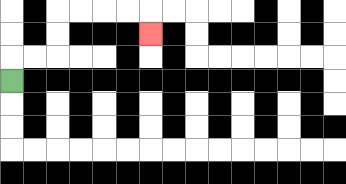{'start': '[0, 3]', 'end': '[6, 1]', 'path_directions': 'U,R,R,U,U,R,R,R,R,D', 'path_coordinates': '[[0, 3], [0, 2], [1, 2], [2, 2], [2, 1], [2, 0], [3, 0], [4, 0], [5, 0], [6, 0], [6, 1]]'}